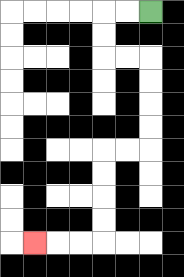{'start': '[6, 0]', 'end': '[1, 10]', 'path_directions': 'L,L,D,D,R,R,D,D,D,D,L,L,D,D,D,D,L,L,L', 'path_coordinates': '[[6, 0], [5, 0], [4, 0], [4, 1], [4, 2], [5, 2], [6, 2], [6, 3], [6, 4], [6, 5], [6, 6], [5, 6], [4, 6], [4, 7], [4, 8], [4, 9], [4, 10], [3, 10], [2, 10], [1, 10]]'}